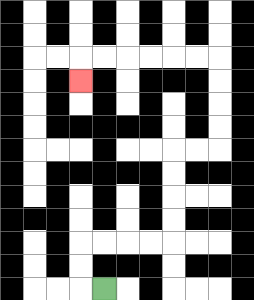{'start': '[4, 12]', 'end': '[3, 3]', 'path_directions': 'L,U,U,R,R,R,R,U,U,U,U,R,R,U,U,U,U,L,L,L,L,L,L,D', 'path_coordinates': '[[4, 12], [3, 12], [3, 11], [3, 10], [4, 10], [5, 10], [6, 10], [7, 10], [7, 9], [7, 8], [7, 7], [7, 6], [8, 6], [9, 6], [9, 5], [9, 4], [9, 3], [9, 2], [8, 2], [7, 2], [6, 2], [5, 2], [4, 2], [3, 2], [3, 3]]'}